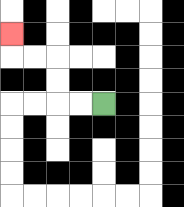{'start': '[4, 4]', 'end': '[0, 1]', 'path_directions': 'L,L,U,U,L,L,U', 'path_coordinates': '[[4, 4], [3, 4], [2, 4], [2, 3], [2, 2], [1, 2], [0, 2], [0, 1]]'}